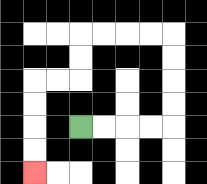{'start': '[3, 5]', 'end': '[1, 7]', 'path_directions': 'R,R,R,R,U,U,U,U,L,L,L,L,D,D,L,L,D,D,D,D', 'path_coordinates': '[[3, 5], [4, 5], [5, 5], [6, 5], [7, 5], [7, 4], [7, 3], [7, 2], [7, 1], [6, 1], [5, 1], [4, 1], [3, 1], [3, 2], [3, 3], [2, 3], [1, 3], [1, 4], [1, 5], [1, 6], [1, 7]]'}